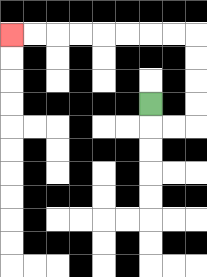{'start': '[6, 4]', 'end': '[0, 1]', 'path_directions': 'D,R,R,U,U,U,U,L,L,L,L,L,L,L,L', 'path_coordinates': '[[6, 4], [6, 5], [7, 5], [8, 5], [8, 4], [8, 3], [8, 2], [8, 1], [7, 1], [6, 1], [5, 1], [4, 1], [3, 1], [2, 1], [1, 1], [0, 1]]'}